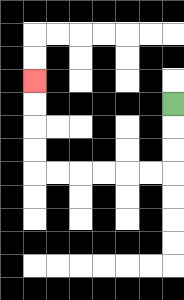{'start': '[7, 4]', 'end': '[1, 3]', 'path_directions': 'D,D,D,L,L,L,L,L,L,U,U,U,U', 'path_coordinates': '[[7, 4], [7, 5], [7, 6], [7, 7], [6, 7], [5, 7], [4, 7], [3, 7], [2, 7], [1, 7], [1, 6], [1, 5], [1, 4], [1, 3]]'}